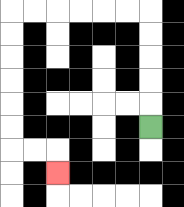{'start': '[6, 5]', 'end': '[2, 7]', 'path_directions': 'U,U,U,U,U,L,L,L,L,L,L,D,D,D,D,D,D,R,R,D', 'path_coordinates': '[[6, 5], [6, 4], [6, 3], [6, 2], [6, 1], [6, 0], [5, 0], [4, 0], [3, 0], [2, 0], [1, 0], [0, 0], [0, 1], [0, 2], [0, 3], [0, 4], [0, 5], [0, 6], [1, 6], [2, 6], [2, 7]]'}